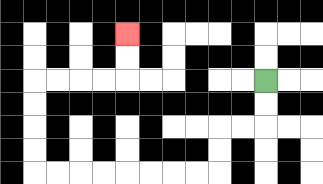{'start': '[11, 3]', 'end': '[5, 1]', 'path_directions': 'D,D,L,L,D,D,L,L,L,L,L,L,L,L,U,U,U,U,R,R,R,R,U,U', 'path_coordinates': '[[11, 3], [11, 4], [11, 5], [10, 5], [9, 5], [9, 6], [9, 7], [8, 7], [7, 7], [6, 7], [5, 7], [4, 7], [3, 7], [2, 7], [1, 7], [1, 6], [1, 5], [1, 4], [1, 3], [2, 3], [3, 3], [4, 3], [5, 3], [5, 2], [5, 1]]'}